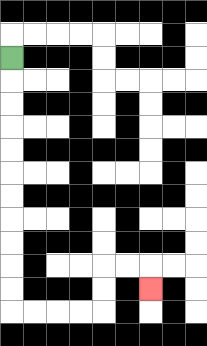{'start': '[0, 2]', 'end': '[6, 12]', 'path_directions': 'D,D,D,D,D,D,D,D,D,D,D,R,R,R,R,U,U,R,R,D', 'path_coordinates': '[[0, 2], [0, 3], [0, 4], [0, 5], [0, 6], [0, 7], [0, 8], [0, 9], [0, 10], [0, 11], [0, 12], [0, 13], [1, 13], [2, 13], [3, 13], [4, 13], [4, 12], [4, 11], [5, 11], [6, 11], [6, 12]]'}